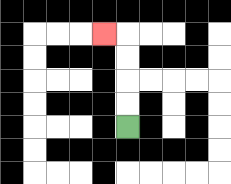{'start': '[5, 5]', 'end': '[4, 1]', 'path_directions': 'U,U,U,U,L', 'path_coordinates': '[[5, 5], [5, 4], [5, 3], [5, 2], [5, 1], [4, 1]]'}